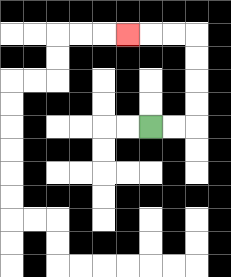{'start': '[6, 5]', 'end': '[5, 1]', 'path_directions': 'R,R,U,U,U,U,L,L,L', 'path_coordinates': '[[6, 5], [7, 5], [8, 5], [8, 4], [8, 3], [8, 2], [8, 1], [7, 1], [6, 1], [5, 1]]'}